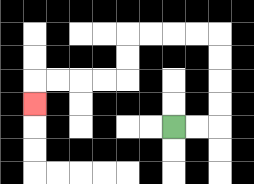{'start': '[7, 5]', 'end': '[1, 4]', 'path_directions': 'R,R,U,U,U,U,L,L,L,L,D,D,L,L,L,L,D', 'path_coordinates': '[[7, 5], [8, 5], [9, 5], [9, 4], [9, 3], [9, 2], [9, 1], [8, 1], [7, 1], [6, 1], [5, 1], [5, 2], [5, 3], [4, 3], [3, 3], [2, 3], [1, 3], [1, 4]]'}